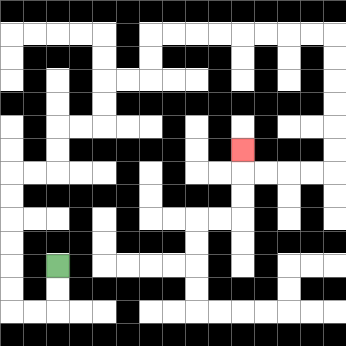{'start': '[2, 11]', 'end': '[10, 6]', 'path_directions': 'D,D,L,L,U,U,U,U,U,U,R,R,U,U,R,R,U,U,R,R,U,U,R,R,R,R,R,R,R,R,D,D,D,D,D,D,L,L,L,L,U', 'path_coordinates': '[[2, 11], [2, 12], [2, 13], [1, 13], [0, 13], [0, 12], [0, 11], [0, 10], [0, 9], [0, 8], [0, 7], [1, 7], [2, 7], [2, 6], [2, 5], [3, 5], [4, 5], [4, 4], [4, 3], [5, 3], [6, 3], [6, 2], [6, 1], [7, 1], [8, 1], [9, 1], [10, 1], [11, 1], [12, 1], [13, 1], [14, 1], [14, 2], [14, 3], [14, 4], [14, 5], [14, 6], [14, 7], [13, 7], [12, 7], [11, 7], [10, 7], [10, 6]]'}